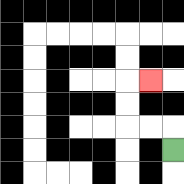{'start': '[7, 6]', 'end': '[6, 3]', 'path_directions': 'U,L,L,U,U,R', 'path_coordinates': '[[7, 6], [7, 5], [6, 5], [5, 5], [5, 4], [5, 3], [6, 3]]'}